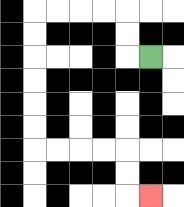{'start': '[6, 2]', 'end': '[6, 8]', 'path_directions': 'L,U,U,L,L,L,L,D,D,D,D,D,D,R,R,R,R,D,D,R', 'path_coordinates': '[[6, 2], [5, 2], [5, 1], [5, 0], [4, 0], [3, 0], [2, 0], [1, 0], [1, 1], [1, 2], [1, 3], [1, 4], [1, 5], [1, 6], [2, 6], [3, 6], [4, 6], [5, 6], [5, 7], [5, 8], [6, 8]]'}